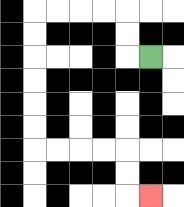{'start': '[6, 2]', 'end': '[6, 8]', 'path_directions': 'L,U,U,L,L,L,L,D,D,D,D,D,D,R,R,R,R,D,D,R', 'path_coordinates': '[[6, 2], [5, 2], [5, 1], [5, 0], [4, 0], [3, 0], [2, 0], [1, 0], [1, 1], [1, 2], [1, 3], [1, 4], [1, 5], [1, 6], [2, 6], [3, 6], [4, 6], [5, 6], [5, 7], [5, 8], [6, 8]]'}